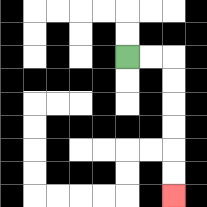{'start': '[5, 2]', 'end': '[7, 8]', 'path_directions': 'R,R,D,D,D,D,D,D', 'path_coordinates': '[[5, 2], [6, 2], [7, 2], [7, 3], [7, 4], [7, 5], [7, 6], [7, 7], [7, 8]]'}